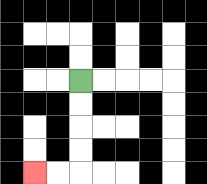{'start': '[3, 3]', 'end': '[1, 7]', 'path_directions': 'D,D,D,D,L,L', 'path_coordinates': '[[3, 3], [3, 4], [3, 5], [3, 6], [3, 7], [2, 7], [1, 7]]'}